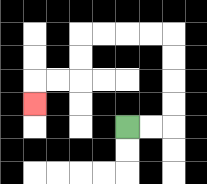{'start': '[5, 5]', 'end': '[1, 4]', 'path_directions': 'R,R,U,U,U,U,L,L,L,L,D,D,L,L,D', 'path_coordinates': '[[5, 5], [6, 5], [7, 5], [7, 4], [7, 3], [7, 2], [7, 1], [6, 1], [5, 1], [4, 1], [3, 1], [3, 2], [3, 3], [2, 3], [1, 3], [1, 4]]'}